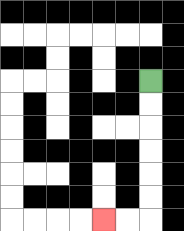{'start': '[6, 3]', 'end': '[4, 9]', 'path_directions': 'D,D,D,D,D,D,L,L', 'path_coordinates': '[[6, 3], [6, 4], [6, 5], [6, 6], [6, 7], [6, 8], [6, 9], [5, 9], [4, 9]]'}